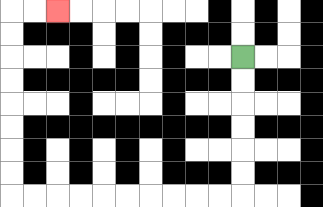{'start': '[10, 2]', 'end': '[2, 0]', 'path_directions': 'D,D,D,D,D,D,L,L,L,L,L,L,L,L,L,L,U,U,U,U,U,U,U,U,R,R', 'path_coordinates': '[[10, 2], [10, 3], [10, 4], [10, 5], [10, 6], [10, 7], [10, 8], [9, 8], [8, 8], [7, 8], [6, 8], [5, 8], [4, 8], [3, 8], [2, 8], [1, 8], [0, 8], [0, 7], [0, 6], [0, 5], [0, 4], [0, 3], [0, 2], [0, 1], [0, 0], [1, 0], [2, 0]]'}